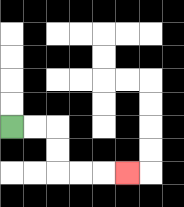{'start': '[0, 5]', 'end': '[5, 7]', 'path_directions': 'R,R,D,D,R,R,R', 'path_coordinates': '[[0, 5], [1, 5], [2, 5], [2, 6], [2, 7], [3, 7], [4, 7], [5, 7]]'}